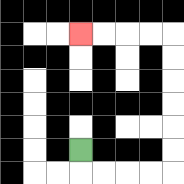{'start': '[3, 6]', 'end': '[3, 1]', 'path_directions': 'D,R,R,R,R,U,U,U,U,U,U,L,L,L,L', 'path_coordinates': '[[3, 6], [3, 7], [4, 7], [5, 7], [6, 7], [7, 7], [7, 6], [7, 5], [7, 4], [7, 3], [7, 2], [7, 1], [6, 1], [5, 1], [4, 1], [3, 1]]'}